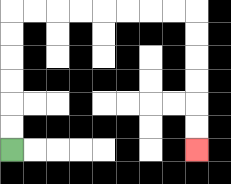{'start': '[0, 6]', 'end': '[8, 6]', 'path_directions': 'U,U,U,U,U,U,R,R,R,R,R,R,R,R,D,D,D,D,D,D', 'path_coordinates': '[[0, 6], [0, 5], [0, 4], [0, 3], [0, 2], [0, 1], [0, 0], [1, 0], [2, 0], [3, 0], [4, 0], [5, 0], [6, 0], [7, 0], [8, 0], [8, 1], [8, 2], [8, 3], [8, 4], [8, 5], [8, 6]]'}